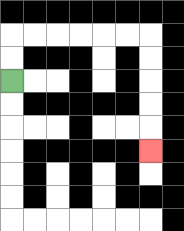{'start': '[0, 3]', 'end': '[6, 6]', 'path_directions': 'U,U,R,R,R,R,R,R,D,D,D,D,D', 'path_coordinates': '[[0, 3], [0, 2], [0, 1], [1, 1], [2, 1], [3, 1], [4, 1], [5, 1], [6, 1], [6, 2], [6, 3], [6, 4], [6, 5], [6, 6]]'}